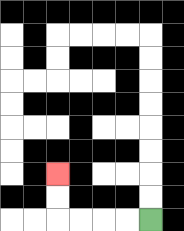{'start': '[6, 9]', 'end': '[2, 7]', 'path_directions': 'L,L,L,L,U,U', 'path_coordinates': '[[6, 9], [5, 9], [4, 9], [3, 9], [2, 9], [2, 8], [2, 7]]'}